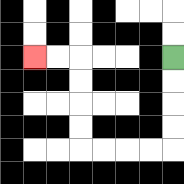{'start': '[7, 2]', 'end': '[1, 2]', 'path_directions': 'D,D,D,D,L,L,L,L,U,U,U,U,L,L', 'path_coordinates': '[[7, 2], [7, 3], [7, 4], [7, 5], [7, 6], [6, 6], [5, 6], [4, 6], [3, 6], [3, 5], [3, 4], [3, 3], [3, 2], [2, 2], [1, 2]]'}